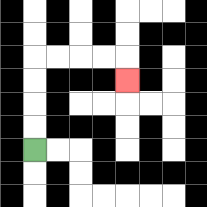{'start': '[1, 6]', 'end': '[5, 3]', 'path_directions': 'U,U,U,U,R,R,R,R,D', 'path_coordinates': '[[1, 6], [1, 5], [1, 4], [1, 3], [1, 2], [2, 2], [3, 2], [4, 2], [5, 2], [5, 3]]'}